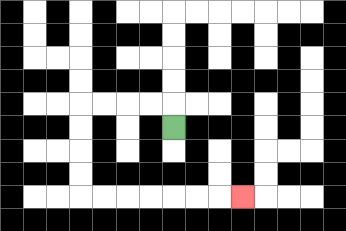{'start': '[7, 5]', 'end': '[10, 8]', 'path_directions': 'U,L,L,L,L,D,D,D,D,R,R,R,R,R,R,R', 'path_coordinates': '[[7, 5], [7, 4], [6, 4], [5, 4], [4, 4], [3, 4], [3, 5], [3, 6], [3, 7], [3, 8], [4, 8], [5, 8], [6, 8], [7, 8], [8, 8], [9, 8], [10, 8]]'}